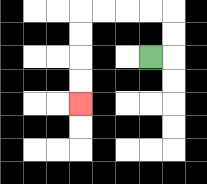{'start': '[6, 2]', 'end': '[3, 4]', 'path_directions': 'R,U,U,L,L,L,L,D,D,D,D', 'path_coordinates': '[[6, 2], [7, 2], [7, 1], [7, 0], [6, 0], [5, 0], [4, 0], [3, 0], [3, 1], [3, 2], [3, 3], [3, 4]]'}